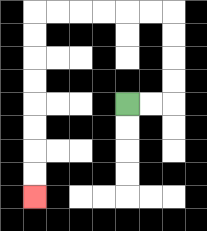{'start': '[5, 4]', 'end': '[1, 8]', 'path_directions': 'R,R,U,U,U,U,L,L,L,L,L,L,D,D,D,D,D,D,D,D', 'path_coordinates': '[[5, 4], [6, 4], [7, 4], [7, 3], [7, 2], [7, 1], [7, 0], [6, 0], [5, 0], [4, 0], [3, 0], [2, 0], [1, 0], [1, 1], [1, 2], [1, 3], [1, 4], [1, 5], [1, 6], [1, 7], [1, 8]]'}